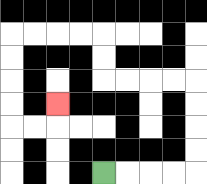{'start': '[4, 7]', 'end': '[2, 4]', 'path_directions': 'R,R,R,R,U,U,U,U,L,L,L,L,U,U,L,L,L,L,D,D,D,D,R,R,U', 'path_coordinates': '[[4, 7], [5, 7], [6, 7], [7, 7], [8, 7], [8, 6], [8, 5], [8, 4], [8, 3], [7, 3], [6, 3], [5, 3], [4, 3], [4, 2], [4, 1], [3, 1], [2, 1], [1, 1], [0, 1], [0, 2], [0, 3], [0, 4], [0, 5], [1, 5], [2, 5], [2, 4]]'}